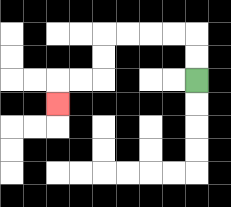{'start': '[8, 3]', 'end': '[2, 4]', 'path_directions': 'U,U,L,L,L,L,D,D,L,L,D', 'path_coordinates': '[[8, 3], [8, 2], [8, 1], [7, 1], [6, 1], [5, 1], [4, 1], [4, 2], [4, 3], [3, 3], [2, 3], [2, 4]]'}